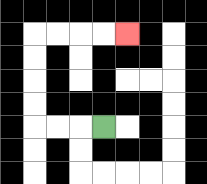{'start': '[4, 5]', 'end': '[5, 1]', 'path_directions': 'L,L,L,U,U,U,U,R,R,R,R', 'path_coordinates': '[[4, 5], [3, 5], [2, 5], [1, 5], [1, 4], [1, 3], [1, 2], [1, 1], [2, 1], [3, 1], [4, 1], [5, 1]]'}